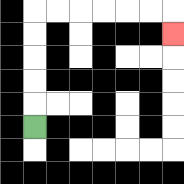{'start': '[1, 5]', 'end': '[7, 1]', 'path_directions': 'U,U,U,U,U,R,R,R,R,R,R,D', 'path_coordinates': '[[1, 5], [1, 4], [1, 3], [1, 2], [1, 1], [1, 0], [2, 0], [3, 0], [4, 0], [5, 0], [6, 0], [7, 0], [7, 1]]'}